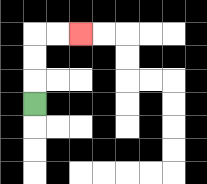{'start': '[1, 4]', 'end': '[3, 1]', 'path_directions': 'U,U,U,R,R', 'path_coordinates': '[[1, 4], [1, 3], [1, 2], [1, 1], [2, 1], [3, 1]]'}